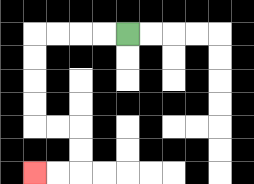{'start': '[5, 1]', 'end': '[1, 7]', 'path_directions': 'L,L,L,L,D,D,D,D,R,R,D,D,L,L', 'path_coordinates': '[[5, 1], [4, 1], [3, 1], [2, 1], [1, 1], [1, 2], [1, 3], [1, 4], [1, 5], [2, 5], [3, 5], [3, 6], [3, 7], [2, 7], [1, 7]]'}